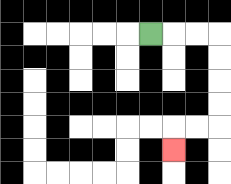{'start': '[6, 1]', 'end': '[7, 6]', 'path_directions': 'R,R,R,D,D,D,D,L,L,D', 'path_coordinates': '[[6, 1], [7, 1], [8, 1], [9, 1], [9, 2], [9, 3], [9, 4], [9, 5], [8, 5], [7, 5], [7, 6]]'}